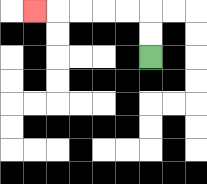{'start': '[6, 2]', 'end': '[1, 0]', 'path_directions': 'U,U,L,L,L,L,L', 'path_coordinates': '[[6, 2], [6, 1], [6, 0], [5, 0], [4, 0], [3, 0], [2, 0], [1, 0]]'}